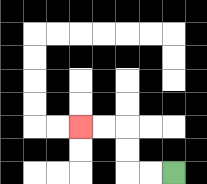{'start': '[7, 7]', 'end': '[3, 5]', 'path_directions': 'L,L,U,U,L,L', 'path_coordinates': '[[7, 7], [6, 7], [5, 7], [5, 6], [5, 5], [4, 5], [3, 5]]'}